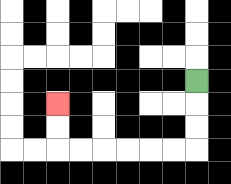{'start': '[8, 3]', 'end': '[2, 4]', 'path_directions': 'D,D,D,L,L,L,L,L,L,U,U', 'path_coordinates': '[[8, 3], [8, 4], [8, 5], [8, 6], [7, 6], [6, 6], [5, 6], [4, 6], [3, 6], [2, 6], [2, 5], [2, 4]]'}